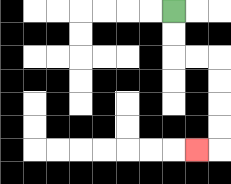{'start': '[7, 0]', 'end': '[8, 6]', 'path_directions': 'D,D,R,R,D,D,D,D,L', 'path_coordinates': '[[7, 0], [7, 1], [7, 2], [8, 2], [9, 2], [9, 3], [9, 4], [9, 5], [9, 6], [8, 6]]'}